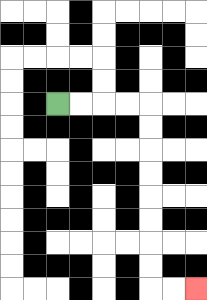{'start': '[2, 4]', 'end': '[8, 12]', 'path_directions': 'R,R,R,R,D,D,D,D,D,D,D,D,R,R', 'path_coordinates': '[[2, 4], [3, 4], [4, 4], [5, 4], [6, 4], [6, 5], [6, 6], [6, 7], [6, 8], [6, 9], [6, 10], [6, 11], [6, 12], [7, 12], [8, 12]]'}